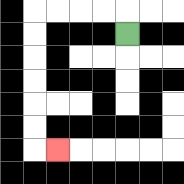{'start': '[5, 1]', 'end': '[2, 6]', 'path_directions': 'U,L,L,L,L,D,D,D,D,D,D,R', 'path_coordinates': '[[5, 1], [5, 0], [4, 0], [3, 0], [2, 0], [1, 0], [1, 1], [1, 2], [1, 3], [1, 4], [1, 5], [1, 6], [2, 6]]'}